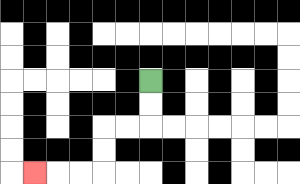{'start': '[6, 3]', 'end': '[1, 7]', 'path_directions': 'D,D,L,L,D,D,L,L,L', 'path_coordinates': '[[6, 3], [6, 4], [6, 5], [5, 5], [4, 5], [4, 6], [4, 7], [3, 7], [2, 7], [1, 7]]'}